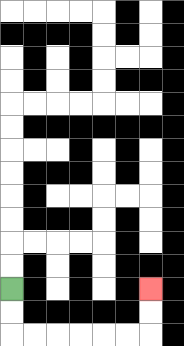{'start': '[0, 12]', 'end': '[6, 12]', 'path_directions': 'D,D,R,R,R,R,R,R,U,U', 'path_coordinates': '[[0, 12], [0, 13], [0, 14], [1, 14], [2, 14], [3, 14], [4, 14], [5, 14], [6, 14], [6, 13], [6, 12]]'}